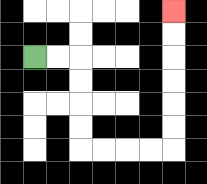{'start': '[1, 2]', 'end': '[7, 0]', 'path_directions': 'R,R,D,D,D,D,R,R,R,R,U,U,U,U,U,U', 'path_coordinates': '[[1, 2], [2, 2], [3, 2], [3, 3], [3, 4], [3, 5], [3, 6], [4, 6], [5, 6], [6, 6], [7, 6], [7, 5], [7, 4], [7, 3], [7, 2], [7, 1], [7, 0]]'}